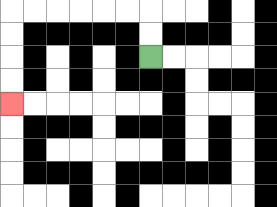{'start': '[6, 2]', 'end': '[0, 4]', 'path_directions': 'U,U,L,L,L,L,L,L,D,D,D,D', 'path_coordinates': '[[6, 2], [6, 1], [6, 0], [5, 0], [4, 0], [3, 0], [2, 0], [1, 0], [0, 0], [0, 1], [0, 2], [0, 3], [0, 4]]'}